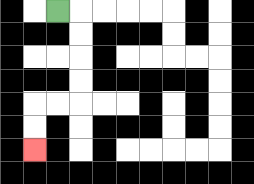{'start': '[2, 0]', 'end': '[1, 6]', 'path_directions': 'R,D,D,D,D,L,L,D,D', 'path_coordinates': '[[2, 0], [3, 0], [3, 1], [3, 2], [3, 3], [3, 4], [2, 4], [1, 4], [1, 5], [1, 6]]'}